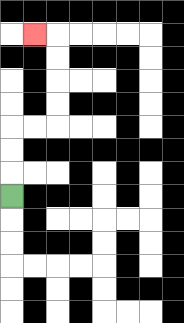{'start': '[0, 8]', 'end': '[1, 1]', 'path_directions': 'U,U,U,R,R,U,U,U,U,L', 'path_coordinates': '[[0, 8], [0, 7], [0, 6], [0, 5], [1, 5], [2, 5], [2, 4], [2, 3], [2, 2], [2, 1], [1, 1]]'}